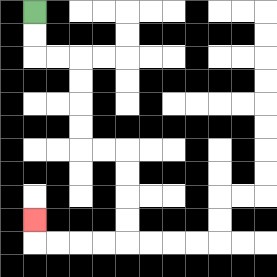{'start': '[1, 0]', 'end': '[1, 9]', 'path_directions': 'D,D,R,R,D,D,D,D,R,R,D,D,D,D,L,L,L,L,U', 'path_coordinates': '[[1, 0], [1, 1], [1, 2], [2, 2], [3, 2], [3, 3], [3, 4], [3, 5], [3, 6], [4, 6], [5, 6], [5, 7], [5, 8], [5, 9], [5, 10], [4, 10], [3, 10], [2, 10], [1, 10], [1, 9]]'}